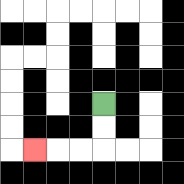{'start': '[4, 4]', 'end': '[1, 6]', 'path_directions': 'D,D,L,L,L', 'path_coordinates': '[[4, 4], [4, 5], [4, 6], [3, 6], [2, 6], [1, 6]]'}